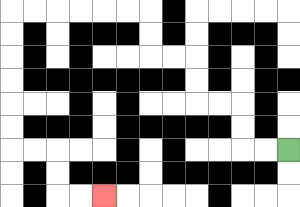{'start': '[12, 6]', 'end': '[4, 8]', 'path_directions': 'L,L,U,U,L,L,U,U,L,L,U,U,L,L,L,L,L,L,D,D,D,D,D,D,R,R,D,D,R,R', 'path_coordinates': '[[12, 6], [11, 6], [10, 6], [10, 5], [10, 4], [9, 4], [8, 4], [8, 3], [8, 2], [7, 2], [6, 2], [6, 1], [6, 0], [5, 0], [4, 0], [3, 0], [2, 0], [1, 0], [0, 0], [0, 1], [0, 2], [0, 3], [0, 4], [0, 5], [0, 6], [1, 6], [2, 6], [2, 7], [2, 8], [3, 8], [4, 8]]'}